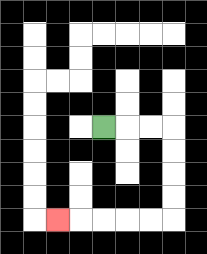{'start': '[4, 5]', 'end': '[2, 9]', 'path_directions': 'R,R,R,D,D,D,D,L,L,L,L,L', 'path_coordinates': '[[4, 5], [5, 5], [6, 5], [7, 5], [7, 6], [7, 7], [7, 8], [7, 9], [6, 9], [5, 9], [4, 9], [3, 9], [2, 9]]'}